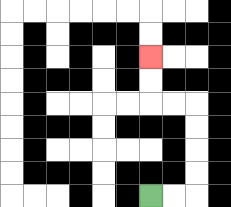{'start': '[6, 8]', 'end': '[6, 2]', 'path_directions': 'R,R,U,U,U,U,L,L,U,U', 'path_coordinates': '[[6, 8], [7, 8], [8, 8], [8, 7], [8, 6], [8, 5], [8, 4], [7, 4], [6, 4], [6, 3], [6, 2]]'}